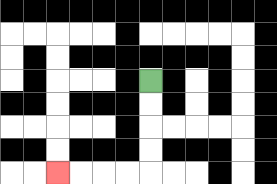{'start': '[6, 3]', 'end': '[2, 7]', 'path_directions': 'D,D,D,D,L,L,L,L', 'path_coordinates': '[[6, 3], [6, 4], [6, 5], [6, 6], [6, 7], [5, 7], [4, 7], [3, 7], [2, 7]]'}